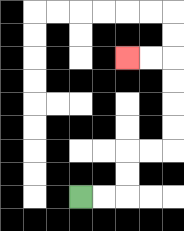{'start': '[3, 8]', 'end': '[5, 2]', 'path_directions': 'R,R,U,U,R,R,U,U,U,U,L,L', 'path_coordinates': '[[3, 8], [4, 8], [5, 8], [5, 7], [5, 6], [6, 6], [7, 6], [7, 5], [7, 4], [7, 3], [7, 2], [6, 2], [5, 2]]'}